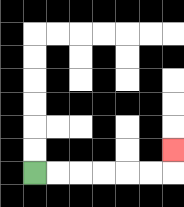{'start': '[1, 7]', 'end': '[7, 6]', 'path_directions': 'R,R,R,R,R,R,U', 'path_coordinates': '[[1, 7], [2, 7], [3, 7], [4, 7], [5, 7], [6, 7], [7, 7], [7, 6]]'}